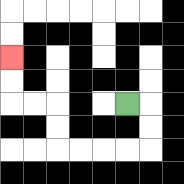{'start': '[5, 4]', 'end': '[0, 2]', 'path_directions': 'R,D,D,L,L,L,L,U,U,L,L,U,U', 'path_coordinates': '[[5, 4], [6, 4], [6, 5], [6, 6], [5, 6], [4, 6], [3, 6], [2, 6], [2, 5], [2, 4], [1, 4], [0, 4], [0, 3], [0, 2]]'}